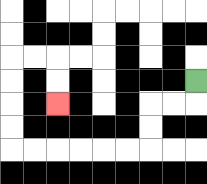{'start': '[8, 3]', 'end': '[2, 4]', 'path_directions': 'D,L,L,D,D,L,L,L,L,L,L,U,U,U,U,R,R,D,D', 'path_coordinates': '[[8, 3], [8, 4], [7, 4], [6, 4], [6, 5], [6, 6], [5, 6], [4, 6], [3, 6], [2, 6], [1, 6], [0, 6], [0, 5], [0, 4], [0, 3], [0, 2], [1, 2], [2, 2], [2, 3], [2, 4]]'}